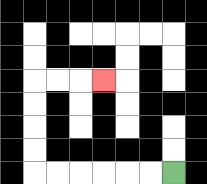{'start': '[7, 7]', 'end': '[4, 3]', 'path_directions': 'L,L,L,L,L,L,U,U,U,U,R,R,R', 'path_coordinates': '[[7, 7], [6, 7], [5, 7], [4, 7], [3, 7], [2, 7], [1, 7], [1, 6], [1, 5], [1, 4], [1, 3], [2, 3], [3, 3], [4, 3]]'}